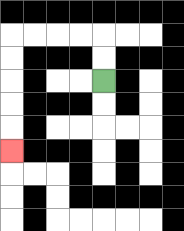{'start': '[4, 3]', 'end': '[0, 6]', 'path_directions': 'U,U,L,L,L,L,D,D,D,D,D', 'path_coordinates': '[[4, 3], [4, 2], [4, 1], [3, 1], [2, 1], [1, 1], [0, 1], [0, 2], [0, 3], [0, 4], [0, 5], [0, 6]]'}